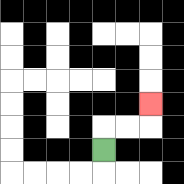{'start': '[4, 6]', 'end': '[6, 4]', 'path_directions': 'U,R,R,U', 'path_coordinates': '[[4, 6], [4, 5], [5, 5], [6, 5], [6, 4]]'}